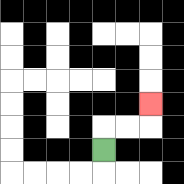{'start': '[4, 6]', 'end': '[6, 4]', 'path_directions': 'U,R,R,U', 'path_coordinates': '[[4, 6], [4, 5], [5, 5], [6, 5], [6, 4]]'}